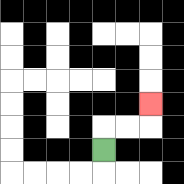{'start': '[4, 6]', 'end': '[6, 4]', 'path_directions': 'U,R,R,U', 'path_coordinates': '[[4, 6], [4, 5], [5, 5], [6, 5], [6, 4]]'}